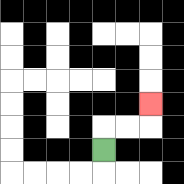{'start': '[4, 6]', 'end': '[6, 4]', 'path_directions': 'U,R,R,U', 'path_coordinates': '[[4, 6], [4, 5], [5, 5], [6, 5], [6, 4]]'}